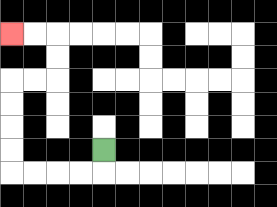{'start': '[4, 6]', 'end': '[0, 1]', 'path_directions': 'D,L,L,L,L,U,U,U,U,R,R,U,U,L,L', 'path_coordinates': '[[4, 6], [4, 7], [3, 7], [2, 7], [1, 7], [0, 7], [0, 6], [0, 5], [0, 4], [0, 3], [1, 3], [2, 3], [2, 2], [2, 1], [1, 1], [0, 1]]'}